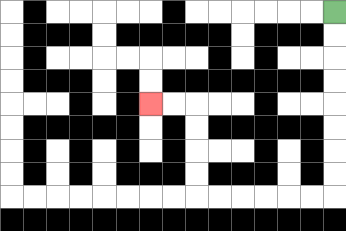{'start': '[14, 0]', 'end': '[6, 4]', 'path_directions': 'D,D,D,D,D,D,D,D,L,L,L,L,L,L,U,U,U,U,L,L', 'path_coordinates': '[[14, 0], [14, 1], [14, 2], [14, 3], [14, 4], [14, 5], [14, 6], [14, 7], [14, 8], [13, 8], [12, 8], [11, 8], [10, 8], [9, 8], [8, 8], [8, 7], [8, 6], [8, 5], [8, 4], [7, 4], [6, 4]]'}